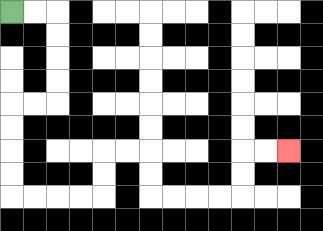{'start': '[0, 0]', 'end': '[12, 6]', 'path_directions': 'R,R,D,D,D,D,L,L,D,D,D,D,R,R,R,R,U,U,R,R,D,D,R,R,R,R,U,U,R,R', 'path_coordinates': '[[0, 0], [1, 0], [2, 0], [2, 1], [2, 2], [2, 3], [2, 4], [1, 4], [0, 4], [0, 5], [0, 6], [0, 7], [0, 8], [1, 8], [2, 8], [3, 8], [4, 8], [4, 7], [4, 6], [5, 6], [6, 6], [6, 7], [6, 8], [7, 8], [8, 8], [9, 8], [10, 8], [10, 7], [10, 6], [11, 6], [12, 6]]'}